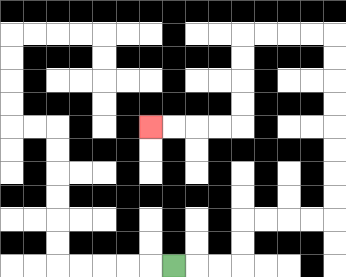{'start': '[7, 11]', 'end': '[6, 5]', 'path_directions': 'R,R,R,U,U,R,R,R,R,U,U,U,U,U,U,U,U,L,L,L,L,D,D,D,D,L,L,L,L', 'path_coordinates': '[[7, 11], [8, 11], [9, 11], [10, 11], [10, 10], [10, 9], [11, 9], [12, 9], [13, 9], [14, 9], [14, 8], [14, 7], [14, 6], [14, 5], [14, 4], [14, 3], [14, 2], [14, 1], [13, 1], [12, 1], [11, 1], [10, 1], [10, 2], [10, 3], [10, 4], [10, 5], [9, 5], [8, 5], [7, 5], [6, 5]]'}